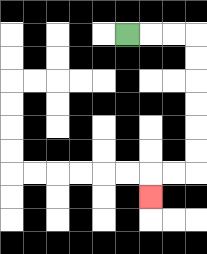{'start': '[5, 1]', 'end': '[6, 8]', 'path_directions': 'R,R,R,D,D,D,D,D,D,L,L,D', 'path_coordinates': '[[5, 1], [6, 1], [7, 1], [8, 1], [8, 2], [8, 3], [8, 4], [8, 5], [8, 6], [8, 7], [7, 7], [6, 7], [6, 8]]'}